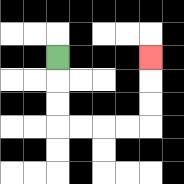{'start': '[2, 2]', 'end': '[6, 2]', 'path_directions': 'D,D,D,R,R,R,R,U,U,U', 'path_coordinates': '[[2, 2], [2, 3], [2, 4], [2, 5], [3, 5], [4, 5], [5, 5], [6, 5], [6, 4], [6, 3], [6, 2]]'}